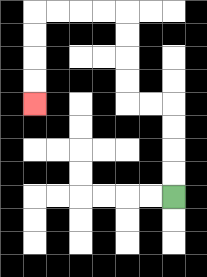{'start': '[7, 8]', 'end': '[1, 4]', 'path_directions': 'U,U,U,U,L,L,U,U,U,U,L,L,L,L,D,D,D,D', 'path_coordinates': '[[7, 8], [7, 7], [7, 6], [7, 5], [7, 4], [6, 4], [5, 4], [5, 3], [5, 2], [5, 1], [5, 0], [4, 0], [3, 0], [2, 0], [1, 0], [1, 1], [1, 2], [1, 3], [1, 4]]'}